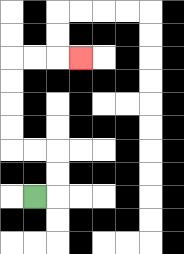{'start': '[1, 8]', 'end': '[3, 2]', 'path_directions': 'R,U,U,L,L,U,U,U,U,R,R,R', 'path_coordinates': '[[1, 8], [2, 8], [2, 7], [2, 6], [1, 6], [0, 6], [0, 5], [0, 4], [0, 3], [0, 2], [1, 2], [2, 2], [3, 2]]'}